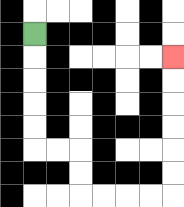{'start': '[1, 1]', 'end': '[7, 2]', 'path_directions': 'D,D,D,D,D,R,R,D,D,R,R,R,R,U,U,U,U,U,U', 'path_coordinates': '[[1, 1], [1, 2], [1, 3], [1, 4], [1, 5], [1, 6], [2, 6], [3, 6], [3, 7], [3, 8], [4, 8], [5, 8], [6, 8], [7, 8], [7, 7], [7, 6], [7, 5], [7, 4], [7, 3], [7, 2]]'}